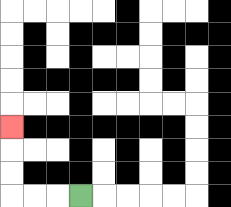{'start': '[3, 8]', 'end': '[0, 5]', 'path_directions': 'L,L,L,U,U,U', 'path_coordinates': '[[3, 8], [2, 8], [1, 8], [0, 8], [0, 7], [0, 6], [0, 5]]'}